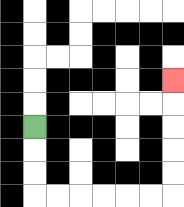{'start': '[1, 5]', 'end': '[7, 3]', 'path_directions': 'D,D,D,R,R,R,R,R,R,U,U,U,U,U', 'path_coordinates': '[[1, 5], [1, 6], [1, 7], [1, 8], [2, 8], [3, 8], [4, 8], [5, 8], [6, 8], [7, 8], [7, 7], [7, 6], [7, 5], [7, 4], [7, 3]]'}